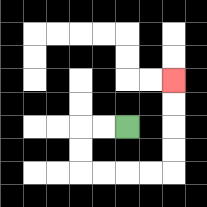{'start': '[5, 5]', 'end': '[7, 3]', 'path_directions': 'L,L,D,D,R,R,R,R,U,U,U,U', 'path_coordinates': '[[5, 5], [4, 5], [3, 5], [3, 6], [3, 7], [4, 7], [5, 7], [6, 7], [7, 7], [7, 6], [7, 5], [7, 4], [7, 3]]'}